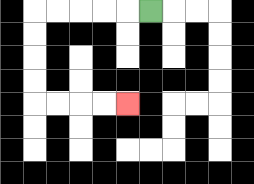{'start': '[6, 0]', 'end': '[5, 4]', 'path_directions': 'L,L,L,L,L,D,D,D,D,R,R,R,R', 'path_coordinates': '[[6, 0], [5, 0], [4, 0], [3, 0], [2, 0], [1, 0], [1, 1], [1, 2], [1, 3], [1, 4], [2, 4], [3, 4], [4, 4], [5, 4]]'}